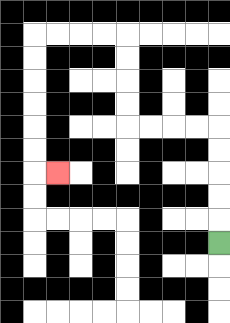{'start': '[9, 10]', 'end': '[2, 7]', 'path_directions': 'U,U,U,U,U,L,L,L,L,U,U,U,U,L,L,L,L,D,D,D,D,D,D,R', 'path_coordinates': '[[9, 10], [9, 9], [9, 8], [9, 7], [9, 6], [9, 5], [8, 5], [7, 5], [6, 5], [5, 5], [5, 4], [5, 3], [5, 2], [5, 1], [4, 1], [3, 1], [2, 1], [1, 1], [1, 2], [1, 3], [1, 4], [1, 5], [1, 6], [1, 7], [2, 7]]'}